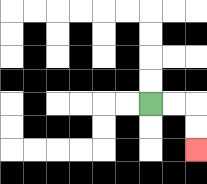{'start': '[6, 4]', 'end': '[8, 6]', 'path_directions': 'R,R,D,D', 'path_coordinates': '[[6, 4], [7, 4], [8, 4], [8, 5], [8, 6]]'}